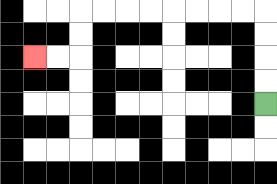{'start': '[11, 4]', 'end': '[1, 2]', 'path_directions': 'U,U,U,U,L,L,L,L,L,L,L,L,D,D,L,L', 'path_coordinates': '[[11, 4], [11, 3], [11, 2], [11, 1], [11, 0], [10, 0], [9, 0], [8, 0], [7, 0], [6, 0], [5, 0], [4, 0], [3, 0], [3, 1], [3, 2], [2, 2], [1, 2]]'}